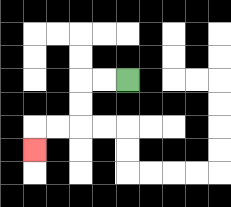{'start': '[5, 3]', 'end': '[1, 6]', 'path_directions': 'L,L,D,D,L,L,D', 'path_coordinates': '[[5, 3], [4, 3], [3, 3], [3, 4], [3, 5], [2, 5], [1, 5], [1, 6]]'}